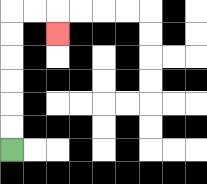{'start': '[0, 6]', 'end': '[2, 1]', 'path_directions': 'U,U,U,U,U,U,R,R,D', 'path_coordinates': '[[0, 6], [0, 5], [0, 4], [0, 3], [0, 2], [0, 1], [0, 0], [1, 0], [2, 0], [2, 1]]'}